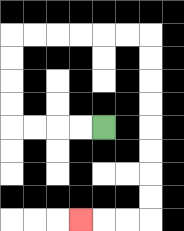{'start': '[4, 5]', 'end': '[3, 9]', 'path_directions': 'L,L,L,L,U,U,U,U,R,R,R,R,R,R,D,D,D,D,D,D,D,D,L,L,L', 'path_coordinates': '[[4, 5], [3, 5], [2, 5], [1, 5], [0, 5], [0, 4], [0, 3], [0, 2], [0, 1], [1, 1], [2, 1], [3, 1], [4, 1], [5, 1], [6, 1], [6, 2], [6, 3], [6, 4], [6, 5], [6, 6], [6, 7], [6, 8], [6, 9], [5, 9], [4, 9], [3, 9]]'}